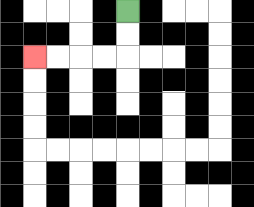{'start': '[5, 0]', 'end': '[1, 2]', 'path_directions': 'D,D,L,L,L,L', 'path_coordinates': '[[5, 0], [5, 1], [5, 2], [4, 2], [3, 2], [2, 2], [1, 2]]'}